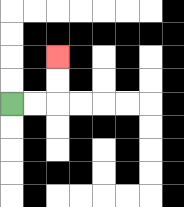{'start': '[0, 4]', 'end': '[2, 2]', 'path_directions': 'R,R,U,U', 'path_coordinates': '[[0, 4], [1, 4], [2, 4], [2, 3], [2, 2]]'}